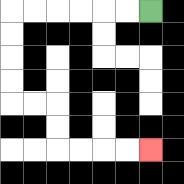{'start': '[6, 0]', 'end': '[6, 6]', 'path_directions': 'L,L,L,L,L,L,D,D,D,D,R,R,D,D,R,R,R,R', 'path_coordinates': '[[6, 0], [5, 0], [4, 0], [3, 0], [2, 0], [1, 0], [0, 0], [0, 1], [0, 2], [0, 3], [0, 4], [1, 4], [2, 4], [2, 5], [2, 6], [3, 6], [4, 6], [5, 6], [6, 6]]'}